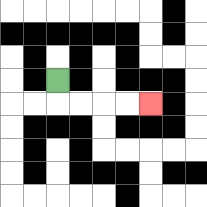{'start': '[2, 3]', 'end': '[6, 4]', 'path_directions': 'D,R,R,R,R', 'path_coordinates': '[[2, 3], [2, 4], [3, 4], [4, 4], [5, 4], [6, 4]]'}